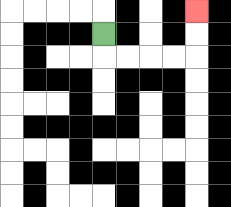{'start': '[4, 1]', 'end': '[8, 0]', 'path_directions': 'D,R,R,R,R,U,U', 'path_coordinates': '[[4, 1], [4, 2], [5, 2], [6, 2], [7, 2], [8, 2], [8, 1], [8, 0]]'}